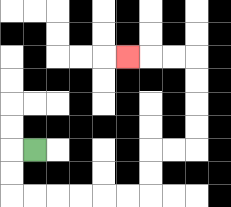{'start': '[1, 6]', 'end': '[5, 2]', 'path_directions': 'L,D,D,R,R,R,R,R,R,U,U,R,R,U,U,U,U,L,L,L', 'path_coordinates': '[[1, 6], [0, 6], [0, 7], [0, 8], [1, 8], [2, 8], [3, 8], [4, 8], [5, 8], [6, 8], [6, 7], [6, 6], [7, 6], [8, 6], [8, 5], [8, 4], [8, 3], [8, 2], [7, 2], [6, 2], [5, 2]]'}